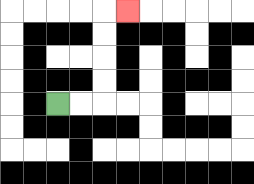{'start': '[2, 4]', 'end': '[5, 0]', 'path_directions': 'R,R,U,U,U,U,R', 'path_coordinates': '[[2, 4], [3, 4], [4, 4], [4, 3], [4, 2], [4, 1], [4, 0], [5, 0]]'}